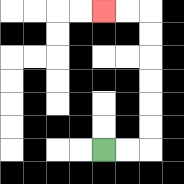{'start': '[4, 6]', 'end': '[4, 0]', 'path_directions': 'R,R,U,U,U,U,U,U,L,L', 'path_coordinates': '[[4, 6], [5, 6], [6, 6], [6, 5], [6, 4], [6, 3], [6, 2], [6, 1], [6, 0], [5, 0], [4, 0]]'}